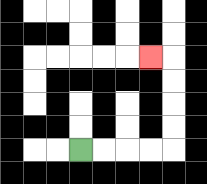{'start': '[3, 6]', 'end': '[6, 2]', 'path_directions': 'R,R,R,R,U,U,U,U,L', 'path_coordinates': '[[3, 6], [4, 6], [5, 6], [6, 6], [7, 6], [7, 5], [7, 4], [7, 3], [7, 2], [6, 2]]'}